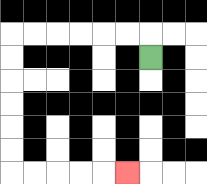{'start': '[6, 2]', 'end': '[5, 7]', 'path_directions': 'U,L,L,L,L,L,L,D,D,D,D,D,D,R,R,R,R,R', 'path_coordinates': '[[6, 2], [6, 1], [5, 1], [4, 1], [3, 1], [2, 1], [1, 1], [0, 1], [0, 2], [0, 3], [0, 4], [0, 5], [0, 6], [0, 7], [1, 7], [2, 7], [3, 7], [4, 7], [5, 7]]'}